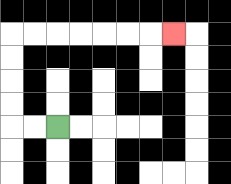{'start': '[2, 5]', 'end': '[7, 1]', 'path_directions': 'L,L,U,U,U,U,R,R,R,R,R,R,R', 'path_coordinates': '[[2, 5], [1, 5], [0, 5], [0, 4], [0, 3], [0, 2], [0, 1], [1, 1], [2, 1], [3, 1], [4, 1], [5, 1], [6, 1], [7, 1]]'}